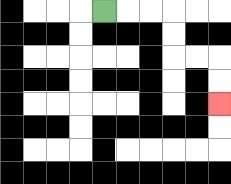{'start': '[4, 0]', 'end': '[9, 4]', 'path_directions': 'R,R,R,D,D,R,R,D,D', 'path_coordinates': '[[4, 0], [5, 0], [6, 0], [7, 0], [7, 1], [7, 2], [8, 2], [9, 2], [9, 3], [9, 4]]'}